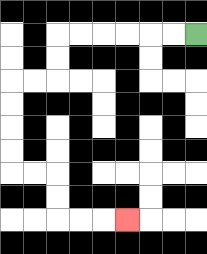{'start': '[8, 1]', 'end': '[5, 9]', 'path_directions': 'L,L,L,L,L,L,D,D,L,L,D,D,D,D,R,R,D,D,R,R,R', 'path_coordinates': '[[8, 1], [7, 1], [6, 1], [5, 1], [4, 1], [3, 1], [2, 1], [2, 2], [2, 3], [1, 3], [0, 3], [0, 4], [0, 5], [0, 6], [0, 7], [1, 7], [2, 7], [2, 8], [2, 9], [3, 9], [4, 9], [5, 9]]'}